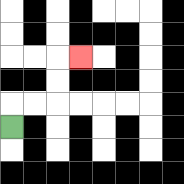{'start': '[0, 5]', 'end': '[3, 2]', 'path_directions': 'U,R,R,U,U,R', 'path_coordinates': '[[0, 5], [0, 4], [1, 4], [2, 4], [2, 3], [2, 2], [3, 2]]'}